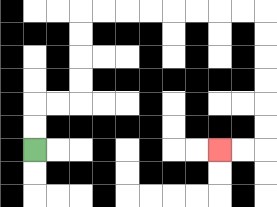{'start': '[1, 6]', 'end': '[9, 6]', 'path_directions': 'U,U,R,R,U,U,U,U,R,R,R,R,R,R,R,R,D,D,D,D,D,D,L,L', 'path_coordinates': '[[1, 6], [1, 5], [1, 4], [2, 4], [3, 4], [3, 3], [3, 2], [3, 1], [3, 0], [4, 0], [5, 0], [6, 0], [7, 0], [8, 0], [9, 0], [10, 0], [11, 0], [11, 1], [11, 2], [11, 3], [11, 4], [11, 5], [11, 6], [10, 6], [9, 6]]'}